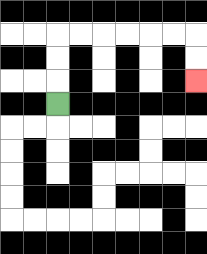{'start': '[2, 4]', 'end': '[8, 3]', 'path_directions': 'U,U,U,R,R,R,R,R,R,D,D', 'path_coordinates': '[[2, 4], [2, 3], [2, 2], [2, 1], [3, 1], [4, 1], [5, 1], [6, 1], [7, 1], [8, 1], [8, 2], [8, 3]]'}